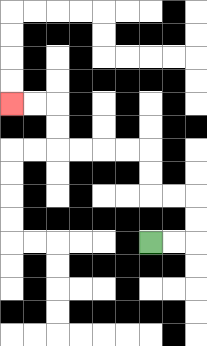{'start': '[6, 10]', 'end': '[0, 4]', 'path_directions': 'R,R,U,U,L,L,U,U,L,L,L,L,U,U,L,L', 'path_coordinates': '[[6, 10], [7, 10], [8, 10], [8, 9], [8, 8], [7, 8], [6, 8], [6, 7], [6, 6], [5, 6], [4, 6], [3, 6], [2, 6], [2, 5], [2, 4], [1, 4], [0, 4]]'}